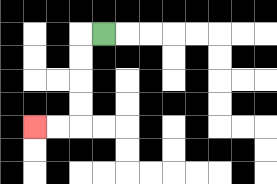{'start': '[4, 1]', 'end': '[1, 5]', 'path_directions': 'L,D,D,D,D,L,L', 'path_coordinates': '[[4, 1], [3, 1], [3, 2], [3, 3], [3, 4], [3, 5], [2, 5], [1, 5]]'}